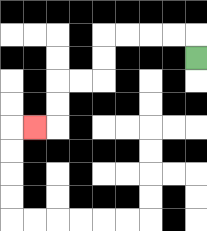{'start': '[8, 2]', 'end': '[1, 5]', 'path_directions': 'U,L,L,L,L,D,D,L,L,D,D,L', 'path_coordinates': '[[8, 2], [8, 1], [7, 1], [6, 1], [5, 1], [4, 1], [4, 2], [4, 3], [3, 3], [2, 3], [2, 4], [2, 5], [1, 5]]'}